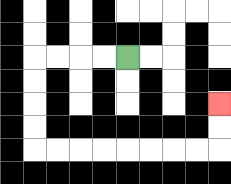{'start': '[5, 2]', 'end': '[9, 4]', 'path_directions': 'L,L,L,L,D,D,D,D,R,R,R,R,R,R,R,R,U,U', 'path_coordinates': '[[5, 2], [4, 2], [3, 2], [2, 2], [1, 2], [1, 3], [1, 4], [1, 5], [1, 6], [2, 6], [3, 6], [4, 6], [5, 6], [6, 6], [7, 6], [8, 6], [9, 6], [9, 5], [9, 4]]'}